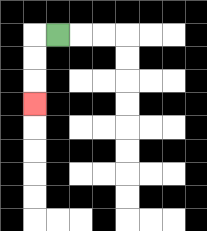{'start': '[2, 1]', 'end': '[1, 4]', 'path_directions': 'L,D,D,D', 'path_coordinates': '[[2, 1], [1, 1], [1, 2], [1, 3], [1, 4]]'}